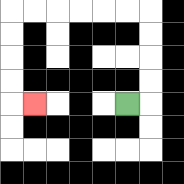{'start': '[5, 4]', 'end': '[1, 4]', 'path_directions': 'R,U,U,U,U,L,L,L,L,L,L,D,D,D,D,R', 'path_coordinates': '[[5, 4], [6, 4], [6, 3], [6, 2], [6, 1], [6, 0], [5, 0], [4, 0], [3, 0], [2, 0], [1, 0], [0, 0], [0, 1], [0, 2], [0, 3], [0, 4], [1, 4]]'}